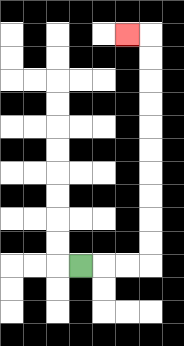{'start': '[3, 11]', 'end': '[5, 1]', 'path_directions': 'R,R,R,U,U,U,U,U,U,U,U,U,U,L', 'path_coordinates': '[[3, 11], [4, 11], [5, 11], [6, 11], [6, 10], [6, 9], [6, 8], [6, 7], [6, 6], [6, 5], [6, 4], [6, 3], [6, 2], [6, 1], [5, 1]]'}